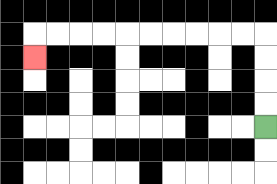{'start': '[11, 5]', 'end': '[1, 2]', 'path_directions': 'U,U,U,U,L,L,L,L,L,L,L,L,L,L,D', 'path_coordinates': '[[11, 5], [11, 4], [11, 3], [11, 2], [11, 1], [10, 1], [9, 1], [8, 1], [7, 1], [6, 1], [5, 1], [4, 1], [3, 1], [2, 1], [1, 1], [1, 2]]'}